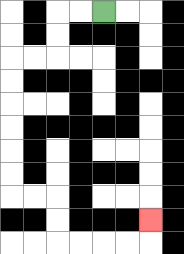{'start': '[4, 0]', 'end': '[6, 9]', 'path_directions': 'L,L,D,D,L,L,D,D,D,D,D,D,R,R,D,D,R,R,R,R,U', 'path_coordinates': '[[4, 0], [3, 0], [2, 0], [2, 1], [2, 2], [1, 2], [0, 2], [0, 3], [0, 4], [0, 5], [0, 6], [0, 7], [0, 8], [1, 8], [2, 8], [2, 9], [2, 10], [3, 10], [4, 10], [5, 10], [6, 10], [6, 9]]'}